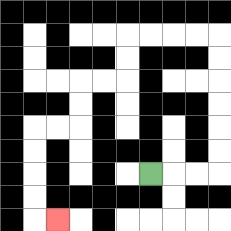{'start': '[6, 7]', 'end': '[2, 9]', 'path_directions': 'R,R,R,U,U,U,U,U,U,L,L,L,L,D,D,L,L,D,D,L,L,D,D,D,D,R', 'path_coordinates': '[[6, 7], [7, 7], [8, 7], [9, 7], [9, 6], [9, 5], [9, 4], [9, 3], [9, 2], [9, 1], [8, 1], [7, 1], [6, 1], [5, 1], [5, 2], [5, 3], [4, 3], [3, 3], [3, 4], [3, 5], [2, 5], [1, 5], [1, 6], [1, 7], [1, 8], [1, 9], [2, 9]]'}